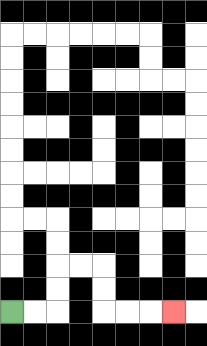{'start': '[0, 13]', 'end': '[7, 13]', 'path_directions': 'R,R,U,U,R,R,D,D,R,R,R', 'path_coordinates': '[[0, 13], [1, 13], [2, 13], [2, 12], [2, 11], [3, 11], [4, 11], [4, 12], [4, 13], [5, 13], [6, 13], [7, 13]]'}